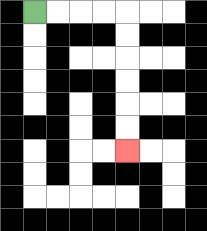{'start': '[1, 0]', 'end': '[5, 6]', 'path_directions': 'R,R,R,R,D,D,D,D,D,D', 'path_coordinates': '[[1, 0], [2, 0], [3, 0], [4, 0], [5, 0], [5, 1], [5, 2], [5, 3], [5, 4], [5, 5], [5, 6]]'}